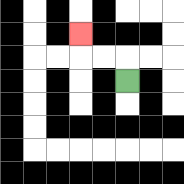{'start': '[5, 3]', 'end': '[3, 1]', 'path_directions': 'U,L,L,U', 'path_coordinates': '[[5, 3], [5, 2], [4, 2], [3, 2], [3, 1]]'}